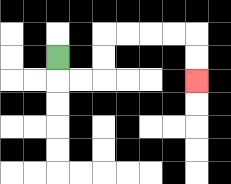{'start': '[2, 2]', 'end': '[8, 3]', 'path_directions': 'D,R,R,U,U,R,R,R,R,D,D', 'path_coordinates': '[[2, 2], [2, 3], [3, 3], [4, 3], [4, 2], [4, 1], [5, 1], [6, 1], [7, 1], [8, 1], [8, 2], [8, 3]]'}